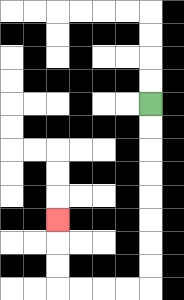{'start': '[6, 4]', 'end': '[2, 9]', 'path_directions': 'D,D,D,D,D,D,D,D,L,L,L,L,U,U,U', 'path_coordinates': '[[6, 4], [6, 5], [6, 6], [6, 7], [6, 8], [6, 9], [6, 10], [6, 11], [6, 12], [5, 12], [4, 12], [3, 12], [2, 12], [2, 11], [2, 10], [2, 9]]'}